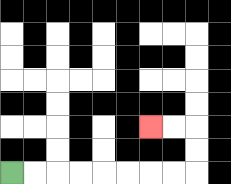{'start': '[0, 7]', 'end': '[6, 5]', 'path_directions': 'R,R,R,R,R,R,R,R,U,U,L,L', 'path_coordinates': '[[0, 7], [1, 7], [2, 7], [3, 7], [4, 7], [5, 7], [6, 7], [7, 7], [8, 7], [8, 6], [8, 5], [7, 5], [6, 5]]'}